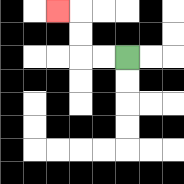{'start': '[5, 2]', 'end': '[2, 0]', 'path_directions': 'L,L,U,U,L', 'path_coordinates': '[[5, 2], [4, 2], [3, 2], [3, 1], [3, 0], [2, 0]]'}